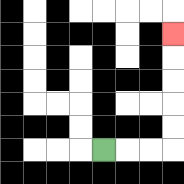{'start': '[4, 6]', 'end': '[7, 1]', 'path_directions': 'R,R,R,U,U,U,U,U', 'path_coordinates': '[[4, 6], [5, 6], [6, 6], [7, 6], [7, 5], [7, 4], [7, 3], [7, 2], [7, 1]]'}